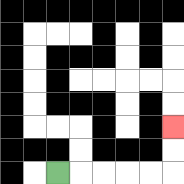{'start': '[2, 7]', 'end': '[7, 5]', 'path_directions': 'R,R,R,R,R,U,U', 'path_coordinates': '[[2, 7], [3, 7], [4, 7], [5, 7], [6, 7], [7, 7], [7, 6], [7, 5]]'}